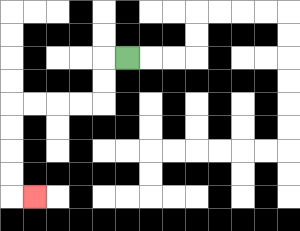{'start': '[5, 2]', 'end': '[1, 8]', 'path_directions': 'L,D,D,L,L,L,L,D,D,D,D,R', 'path_coordinates': '[[5, 2], [4, 2], [4, 3], [4, 4], [3, 4], [2, 4], [1, 4], [0, 4], [0, 5], [0, 6], [0, 7], [0, 8], [1, 8]]'}